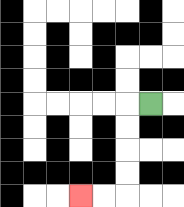{'start': '[6, 4]', 'end': '[3, 8]', 'path_directions': 'L,D,D,D,D,L,L', 'path_coordinates': '[[6, 4], [5, 4], [5, 5], [5, 6], [5, 7], [5, 8], [4, 8], [3, 8]]'}